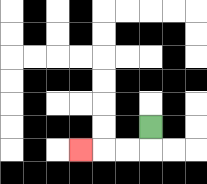{'start': '[6, 5]', 'end': '[3, 6]', 'path_directions': 'D,L,L,L', 'path_coordinates': '[[6, 5], [6, 6], [5, 6], [4, 6], [3, 6]]'}